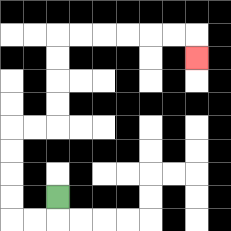{'start': '[2, 8]', 'end': '[8, 2]', 'path_directions': 'D,L,L,U,U,U,U,R,R,U,U,U,U,R,R,R,R,R,R,D', 'path_coordinates': '[[2, 8], [2, 9], [1, 9], [0, 9], [0, 8], [0, 7], [0, 6], [0, 5], [1, 5], [2, 5], [2, 4], [2, 3], [2, 2], [2, 1], [3, 1], [4, 1], [5, 1], [6, 1], [7, 1], [8, 1], [8, 2]]'}